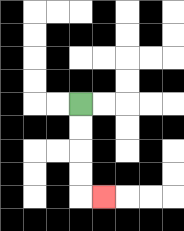{'start': '[3, 4]', 'end': '[4, 8]', 'path_directions': 'D,D,D,D,R', 'path_coordinates': '[[3, 4], [3, 5], [3, 6], [3, 7], [3, 8], [4, 8]]'}